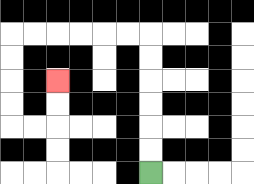{'start': '[6, 7]', 'end': '[2, 3]', 'path_directions': 'U,U,U,U,U,U,L,L,L,L,L,L,D,D,D,D,R,R,U,U', 'path_coordinates': '[[6, 7], [6, 6], [6, 5], [6, 4], [6, 3], [6, 2], [6, 1], [5, 1], [4, 1], [3, 1], [2, 1], [1, 1], [0, 1], [0, 2], [0, 3], [0, 4], [0, 5], [1, 5], [2, 5], [2, 4], [2, 3]]'}